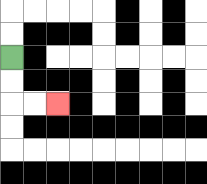{'start': '[0, 2]', 'end': '[2, 4]', 'path_directions': 'D,D,R,R', 'path_coordinates': '[[0, 2], [0, 3], [0, 4], [1, 4], [2, 4]]'}